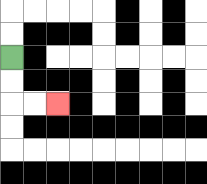{'start': '[0, 2]', 'end': '[2, 4]', 'path_directions': 'D,D,R,R', 'path_coordinates': '[[0, 2], [0, 3], [0, 4], [1, 4], [2, 4]]'}